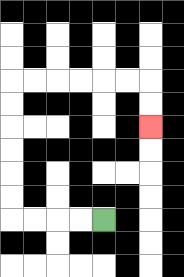{'start': '[4, 9]', 'end': '[6, 5]', 'path_directions': 'L,L,L,L,U,U,U,U,U,U,R,R,R,R,R,R,D,D', 'path_coordinates': '[[4, 9], [3, 9], [2, 9], [1, 9], [0, 9], [0, 8], [0, 7], [0, 6], [0, 5], [0, 4], [0, 3], [1, 3], [2, 3], [3, 3], [4, 3], [5, 3], [6, 3], [6, 4], [6, 5]]'}